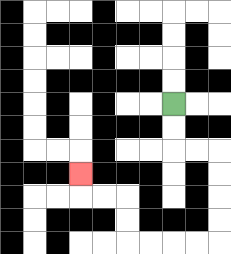{'start': '[7, 4]', 'end': '[3, 7]', 'path_directions': 'D,D,R,R,D,D,D,D,L,L,L,L,U,U,L,L,U', 'path_coordinates': '[[7, 4], [7, 5], [7, 6], [8, 6], [9, 6], [9, 7], [9, 8], [9, 9], [9, 10], [8, 10], [7, 10], [6, 10], [5, 10], [5, 9], [5, 8], [4, 8], [3, 8], [3, 7]]'}